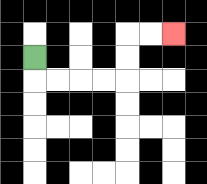{'start': '[1, 2]', 'end': '[7, 1]', 'path_directions': 'D,R,R,R,R,U,U,R,R', 'path_coordinates': '[[1, 2], [1, 3], [2, 3], [3, 3], [4, 3], [5, 3], [5, 2], [5, 1], [6, 1], [7, 1]]'}